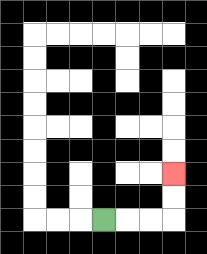{'start': '[4, 9]', 'end': '[7, 7]', 'path_directions': 'R,R,R,U,U', 'path_coordinates': '[[4, 9], [5, 9], [6, 9], [7, 9], [7, 8], [7, 7]]'}